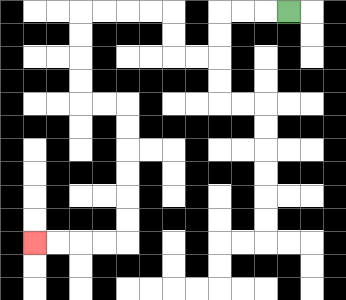{'start': '[12, 0]', 'end': '[1, 10]', 'path_directions': 'L,L,L,D,D,L,L,U,U,L,L,L,L,D,D,D,D,R,R,D,D,D,D,D,D,L,L,L,L', 'path_coordinates': '[[12, 0], [11, 0], [10, 0], [9, 0], [9, 1], [9, 2], [8, 2], [7, 2], [7, 1], [7, 0], [6, 0], [5, 0], [4, 0], [3, 0], [3, 1], [3, 2], [3, 3], [3, 4], [4, 4], [5, 4], [5, 5], [5, 6], [5, 7], [5, 8], [5, 9], [5, 10], [4, 10], [3, 10], [2, 10], [1, 10]]'}